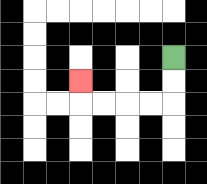{'start': '[7, 2]', 'end': '[3, 3]', 'path_directions': 'D,D,L,L,L,L,U', 'path_coordinates': '[[7, 2], [7, 3], [7, 4], [6, 4], [5, 4], [4, 4], [3, 4], [3, 3]]'}